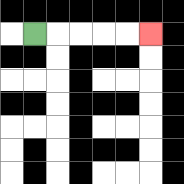{'start': '[1, 1]', 'end': '[6, 1]', 'path_directions': 'R,R,R,R,R', 'path_coordinates': '[[1, 1], [2, 1], [3, 1], [4, 1], [5, 1], [6, 1]]'}